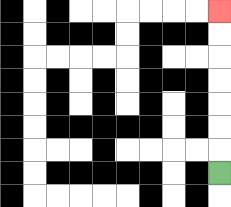{'start': '[9, 7]', 'end': '[9, 0]', 'path_directions': 'U,U,U,U,U,U,U', 'path_coordinates': '[[9, 7], [9, 6], [9, 5], [9, 4], [9, 3], [9, 2], [9, 1], [9, 0]]'}